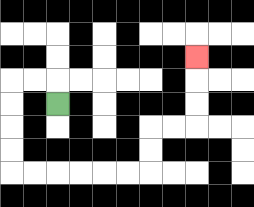{'start': '[2, 4]', 'end': '[8, 2]', 'path_directions': 'U,L,L,D,D,D,D,R,R,R,R,R,R,U,U,R,R,U,U,U', 'path_coordinates': '[[2, 4], [2, 3], [1, 3], [0, 3], [0, 4], [0, 5], [0, 6], [0, 7], [1, 7], [2, 7], [3, 7], [4, 7], [5, 7], [6, 7], [6, 6], [6, 5], [7, 5], [8, 5], [8, 4], [8, 3], [8, 2]]'}